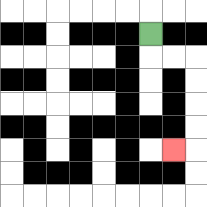{'start': '[6, 1]', 'end': '[7, 6]', 'path_directions': 'D,R,R,D,D,D,D,L', 'path_coordinates': '[[6, 1], [6, 2], [7, 2], [8, 2], [8, 3], [8, 4], [8, 5], [8, 6], [7, 6]]'}